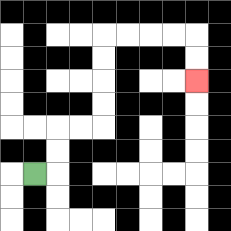{'start': '[1, 7]', 'end': '[8, 3]', 'path_directions': 'R,U,U,R,R,U,U,U,U,R,R,R,R,D,D', 'path_coordinates': '[[1, 7], [2, 7], [2, 6], [2, 5], [3, 5], [4, 5], [4, 4], [4, 3], [4, 2], [4, 1], [5, 1], [6, 1], [7, 1], [8, 1], [8, 2], [8, 3]]'}